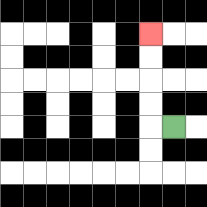{'start': '[7, 5]', 'end': '[6, 1]', 'path_directions': 'L,U,U,U,U', 'path_coordinates': '[[7, 5], [6, 5], [6, 4], [6, 3], [6, 2], [6, 1]]'}